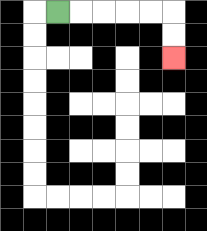{'start': '[2, 0]', 'end': '[7, 2]', 'path_directions': 'R,R,R,R,R,D,D', 'path_coordinates': '[[2, 0], [3, 0], [4, 0], [5, 0], [6, 0], [7, 0], [7, 1], [7, 2]]'}